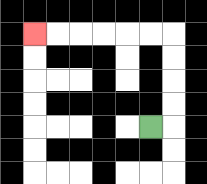{'start': '[6, 5]', 'end': '[1, 1]', 'path_directions': 'R,U,U,U,U,L,L,L,L,L,L', 'path_coordinates': '[[6, 5], [7, 5], [7, 4], [7, 3], [7, 2], [7, 1], [6, 1], [5, 1], [4, 1], [3, 1], [2, 1], [1, 1]]'}